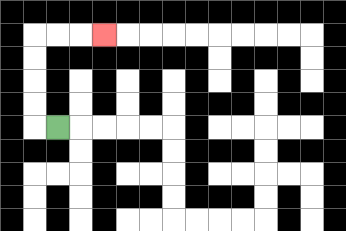{'start': '[2, 5]', 'end': '[4, 1]', 'path_directions': 'L,U,U,U,U,R,R,R', 'path_coordinates': '[[2, 5], [1, 5], [1, 4], [1, 3], [1, 2], [1, 1], [2, 1], [3, 1], [4, 1]]'}